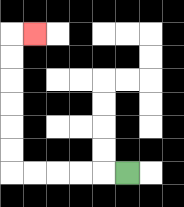{'start': '[5, 7]', 'end': '[1, 1]', 'path_directions': 'L,L,L,L,L,U,U,U,U,U,U,R', 'path_coordinates': '[[5, 7], [4, 7], [3, 7], [2, 7], [1, 7], [0, 7], [0, 6], [0, 5], [0, 4], [0, 3], [0, 2], [0, 1], [1, 1]]'}